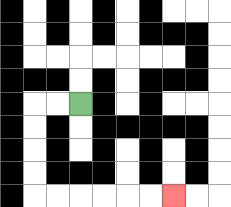{'start': '[3, 4]', 'end': '[7, 8]', 'path_directions': 'L,L,D,D,D,D,R,R,R,R,R,R', 'path_coordinates': '[[3, 4], [2, 4], [1, 4], [1, 5], [1, 6], [1, 7], [1, 8], [2, 8], [3, 8], [4, 8], [5, 8], [6, 8], [7, 8]]'}